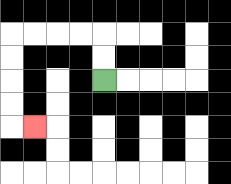{'start': '[4, 3]', 'end': '[1, 5]', 'path_directions': 'U,U,L,L,L,L,D,D,D,D,R', 'path_coordinates': '[[4, 3], [4, 2], [4, 1], [3, 1], [2, 1], [1, 1], [0, 1], [0, 2], [0, 3], [0, 4], [0, 5], [1, 5]]'}